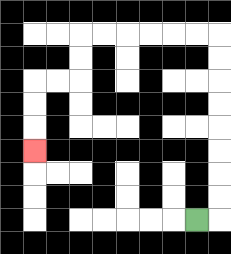{'start': '[8, 9]', 'end': '[1, 6]', 'path_directions': 'R,U,U,U,U,U,U,U,U,L,L,L,L,L,L,D,D,L,L,D,D,D', 'path_coordinates': '[[8, 9], [9, 9], [9, 8], [9, 7], [9, 6], [9, 5], [9, 4], [9, 3], [9, 2], [9, 1], [8, 1], [7, 1], [6, 1], [5, 1], [4, 1], [3, 1], [3, 2], [3, 3], [2, 3], [1, 3], [1, 4], [1, 5], [1, 6]]'}